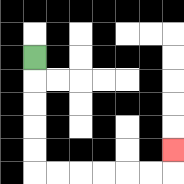{'start': '[1, 2]', 'end': '[7, 6]', 'path_directions': 'D,D,D,D,D,R,R,R,R,R,R,U', 'path_coordinates': '[[1, 2], [1, 3], [1, 4], [1, 5], [1, 6], [1, 7], [2, 7], [3, 7], [4, 7], [5, 7], [6, 7], [7, 7], [7, 6]]'}